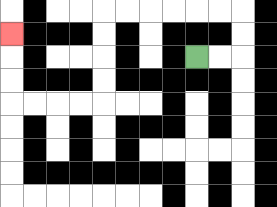{'start': '[8, 2]', 'end': '[0, 1]', 'path_directions': 'R,R,U,U,L,L,L,L,L,L,D,D,D,D,L,L,L,L,U,U,U', 'path_coordinates': '[[8, 2], [9, 2], [10, 2], [10, 1], [10, 0], [9, 0], [8, 0], [7, 0], [6, 0], [5, 0], [4, 0], [4, 1], [4, 2], [4, 3], [4, 4], [3, 4], [2, 4], [1, 4], [0, 4], [0, 3], [0, 2], [0, 1]]'}